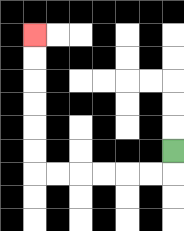{'start': '[7, 6]', 'end': '[1, 1]', 'path_directions': 'D,L,L,L,L,L,L,U,U,U,U,U,U', 'path_coordinates': '[[7, 6], [7, 7], [6, 7], [5, 7], [4, 7], [3, 7], [2, 7], [1, 7], [1, 6], [1, 5], [1, 4], [1, 3], [1, 2], [1, 1]]'}